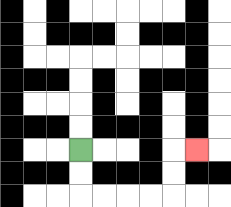{'start': '[3, 6]', 'end': '[8, 6]', 'path_directions': 'D,D,R,R,R,R,U,U,R', 'path_coordinates': '[[3, 6], [3, 7], [3, 8], [4, 8], [5, 8], [6, 8], [7, 8], [7, 7], [7, 6], [8, 6]]'}